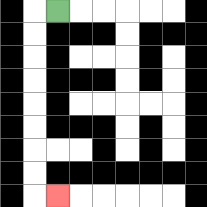{'start': '[2, 0]', 'end': '[2, 8]', 'path_directions': 'L,D,D,D,D,D,D,D,D,R', 'path_coordinates': '[[2, 0], [1, 0], [1, 1], [1, 2], [1, 3], [1, 4], [1, 5], [1, 6], [1, 7], [1, 8], [2, 8]]'}